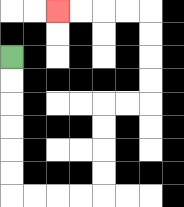{'start': '[0, 2]', 'end': '[2, 0]', 'path_directions': 'D,D,D,D,D,D,R,R,R,R,U,U,U,U,R,R,U,U,U,U,L,L,L,L', 'path_coordinates': '[[0, 2], [0, 3], [0, 4], [0, 5], [0, 6], [0, 7], [0, 8], [1, 8], [2, 8], [3, 8], [4, 8], [4, 7], [4, 6], [4, 5], [4, 4], [5, 4], [6, 4], [6, 3], [6, 2], [6, 1], [6, 0], [5, 0], [4, 0], [3, 0], [2, 0]]'}